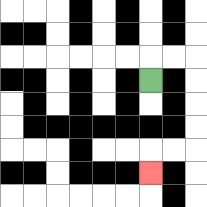{'start': '[6, 3]', 'end': '[6, 7]', 'path_directions': 'U,R,R,D,D,D,D,L,L,D', 'path_coordinates': '[[6, 3], [6, 2], [7, 2], [8, 2], [8, 3], [8, 4], [8, 5], [8, 6], [7, 6], [6, 6], [6, 7]]'}